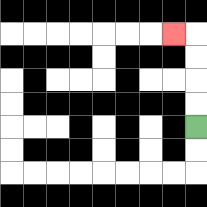{'start': '[8, 5]', 'end': '[7, 1]', 'path_directions': 'U,U,U,U,L', 'path_coordinates': '[[8, 5], [8, 4], [8, 3], [8, 2], [8, 1], [7, 1]]'}